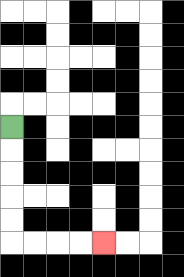{'start': '[0, 5]', 'end': '[4, 10]', 'path_directions': 'D,D,D,D,D,R,R,R,R', 'path_coordinates': '[[0, 5], [0, 6], [0, 7], [0, 8], [0, 9], [0, 10], [1, 10], [2, 10], [3, 10], [4, 10]]'}